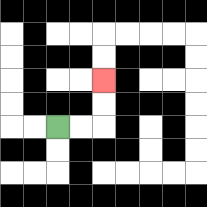{'start': '[2, 5]', 'end': '[4, 3]', 'path_directions': 'R,R,U,U', 'path_coordinates': '[[2, 5], [3, 5], [4, 5], [4, 4], [4, 3]]'}